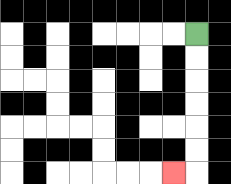{'start': '[8, 1]', 'end': '[7, 7]', 'path_directions': 'D,D,D,D,D,D,L', 'path_coordinates': '[[8, 1], [8, 2], [8, 3], [8, 4], [8, 5], [8, 6], [8, 7], [7, 7]]'}